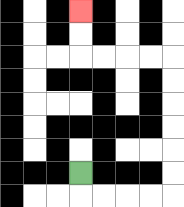{'start': '[3, 7]', 'end': '[3, 0]', 'path_directions': 'D,R,R,R,R,U,U,U,U,U,U,L,L,L,L,U,U', 'path_coordinates': '[[3, 7], [3, 8], [4, 8], [5, 8], [6, 8], [7, 8], [7, 7], [7, 6], [7, 5], [7, 4], [7, 3], [7, 2], [6, 2], [5, 2], [4, 2], [3, 2], [3, 1], [3, 0]]'}